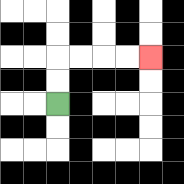{'start': '[2, 4]', 'end': '[6, 2]', 'path_directions': 'U,U,R,R,R,R', 'path_coordinates': '[[2, 4], [2, 3], [2, 2], [3, 2], [4, 2], [5, 2], [6, 2]]'}